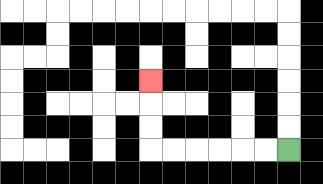{'start': '[12, 6]', 'end': '[6, 3]', 'path_directions': 'L,L,L,L,L,L,U,U,U', 'path_coordinates': '[[12, 6], [11, 6], [10, 6], [9, 6], [8, 6], [7, 6], [6, 6], [6, 5], [6, 4], [6, 3]]'}